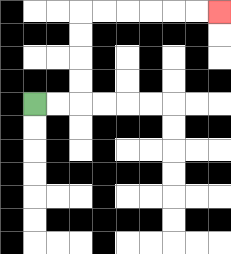{'start': '[1, 4]', 'end': '[9, 0]', 'path_directions': 'R,R,U,U,U,U,R,R,R,R,R,R', 'path_coordinates': '[[1, 4], [2, 4], [3, 4], [3, 3], [3, 2], [3, 1], [3, 0], [4, 0], [5, 0], [6, 0], [7, 0], [8, 0], [9, 0]]'}